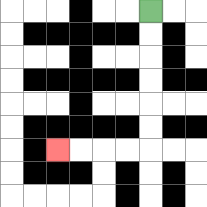{'start': '[6, 0]', 'end': '[2, 6]', 'path_directions': 'D,D,D,D,D,D,L,L,L,L', 'path_coordinates': '[[6, 0], [6, 1], [6, 2], [6, 3], [6, 4], [6, 5], [6, 6], [5, 6], [4, 6], [3, 6], [2, 6]]'}